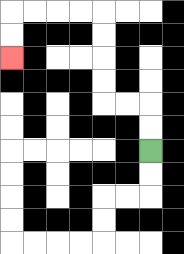{'start': '[6, 6]', 'end': '[0, 2]', 'path_directions': 'U,U,L,L,U,U,U,U,L,L,L,L,D,D', 'path_coordinates': '[[6, 6], [6, 5], [6, 4], [5, 4], [4, 4], [4, 3], [4, 2], [4, 1], [4, 0], [3, 0], [2, 0], [1, 0], [0, 0], [0, 1], [0, 2]]'}